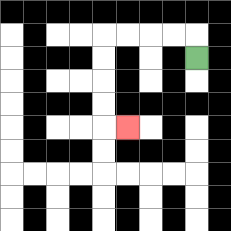{'start': '[8, 2]', 'end': '[5, 5]', 'path_directions': 'U,L,L,L,L,D,D,D,D,R', 'path_coordinates': '[[8, 2], [8, 1], [7, 1], [6, 1], [5, 1], [4, 1], [4, 2], [4, 3], [4, 4], [4, 5], [5, 5]]'}